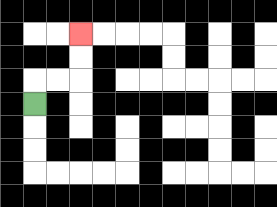{'start': '[1, 4]', 'end': '[3, 1]', 'path_directions': 'U,R,R,U,U', 'path_coordinates': '[[1, 4], [1, 3], [2, 3], [3, 3], [3, 2], [3, 1]]'}